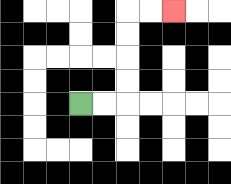{'start': '[3, 4]', 'end': '[7, 0]', 'path_directions': 'R,R,U,U,U,U,R,R', 'path_coordinates': '[[3, 4], [4, 4], [5, 4], [5, 3], [5, 2], [5, 1], [5, 0], [6, 0], [7, 0]]'}